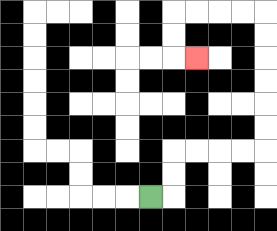{'start': '[6, 8]', 'end': '[8, 2]', 'path_directions': 'R,U,U,R,R,R,R,U,U,U,U,U,U,L,L,L,L,D,D,R', 'path_coordinates': '[[6, 8], [7, 8], [7, 7], [7, 6], [8, 6], [9, 6], [10, 6], [11, 6], [11, 5], [11, 4], [11, 3], [11, 2], [11, 1], [11, 0], [10, 0], [9, 0], [8, 0], [7, 0], [7, 1], [7, 2], [8, 2]]'}